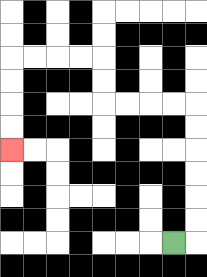{'start': '[7, 10]', 'end': '[0, 6]', 'path_directions': 'R,U,U,U,U,U,U,L,L,L,L,U,U,L,L,L,L,D,D,D,D', 'path_coordinates': '[[7, 10], [8, 10], [8, 9], [8, 8], [8, 7], [8, 6], [8, 5], [8, 4], [7, 4], [6, 4], [5, 4], [4, 4], [4, 3], [4, 2], [3, 2], [2, 2], [1, 2], [0, 2], [0, 3], [0, 4], [0, 5], [0, 6]]'}